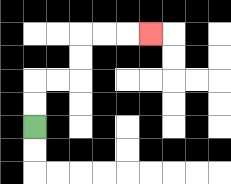{'start': '[1, 5]', 'end': '[6, 1]', 'path_directions': 'U,U,R,R,U,U,R,R,R', 'path_coordinates': '[[1, 5], [1, 4], [1, 3], [2, 3], [3, 3], [3, 2], [3, 1], [4, 1], [5, 1], [6, 1]]'}